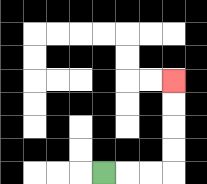{'start': '[4, 7]', 'end': '[7, 3]', 'path_directions': 'R,R,R,U,U,U,U', 'path_coordinates': '[[4, 7], [5, 7], [6, 7], [7, 7], [7, 6], [7, 5], [7, 4], [7, 3]]'}